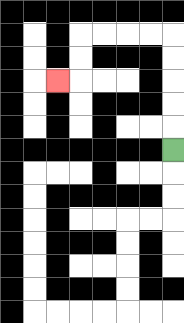{'start': '[7, 6]', 'end': '[2, 3]', 'path_directions': 'U,U,U,U,U,L,L,L,L,D,D,L', 'path_coordinates': '[[7, 6], [7, 5], [7, 4], [7, 3], [7, 2], [7, 1], [6, 1], [5, 1], [4, 1], [3, 1], [3, 2], [3, 3], [2, 3]]'}